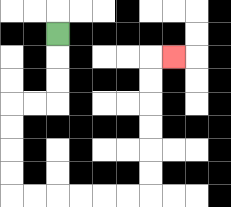{'start': '[2, 1]', 'end': '[7, 2]', 'path_directions': 'D,D,D,L,L,D,D,D,D,R,R,R,R,R,R,U,U,U,U,U,U,R', 'path_coordinates': '[[2, 1], [2, 2], [2, 3], [2, 4], [1, 4], [0, 4], [0, 5], [0, 6], [0, 7], [0, 8], [1, 8], [2, 8], [3, 8], [4, 8], [5, 8], [6, 8], [6, 7], [6, 6], [6, 5], [6, 4], [6, 3], [6, 2], [7, 2]]'}